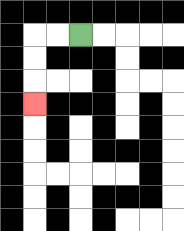{'start': '[3, 1]', 'end': '[1, 4]', 'path_directions': 'L,L,D,D,D', 'path_coordinates': '[[3, 1], [2, 1], [1, 1], [1, 2], [1, 3], [1, 4]]'}